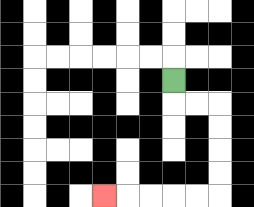{'start': '[7, 3]', 'end': '[4, 8]', 'path_directions': 'D,R,R,D,D,D,D,L,L,L,L,L', 'path_coordinates': '[[7, 3], [7, 4], [8, 4], [9, 4], [9, 5], [9, 6], [9, 7], [9, 8], [8, 8], [7, 8], [6, 8], [5, 8], [4, 8]]'}